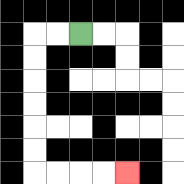{'start': '[3, 1]', 'end': '[5, 7]', 'path_directions': 'L,L,D,D,D,D,D,D,R,R,R,R', 'path_coordinates': '[[3, 1], [2, 1], [1, 1], [1, 2], [1, 3], [1, 4], [1, 5], [1, 6], [1, 7], [2, 7], [3, 7], [4, 7], [5, 7]]'}